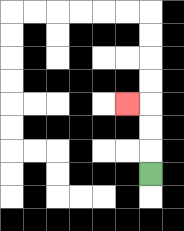{'start': '[6, 7]', 'end': '[5, 4]', 'path_directions': 'U,U,U,L', 'path_coordinates': '[[6, 7], [6, 6], [6, 5], [6, 4], [5, 4]]'}